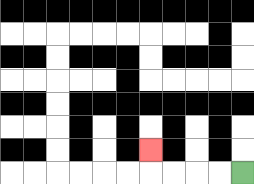{'start': '[10, 7]', 'end': '[6, 6]', 'path_directions': 'L,L,L,L,U', 'path_coordinates': '[[10, 7], [9, 7], [8, 7], [7, 7], [6, 7], [6, 6]]'}